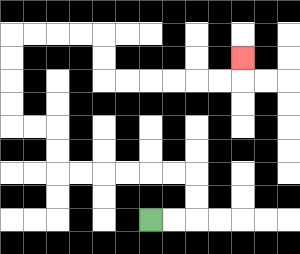{'start': '[6, 9]', 'end': '[10, 2]', 'path_directions': 'R,R,U,U,L,L,L,L,L,L,U,U,L,L,U,U,U,U,R,R,R,R,D,D,R,R,R,R,R,R,U', 'path_coordinates': '[[6, 9], [7, 9], [8, 9], [8, 8], [8, 7], [7, 7], [6, 7], [5, 7], [4, 7], [3, 7], [2, 7], [2, 6], [2, 5], [1, 5], [0, 5], [0, 4], [0, 3], [0, 2], [0, 1], [1, 1], [2, 1], [3, 1], [4, 1], [4, 2], [4, 3], [5, 3], [6, 3], [7, 3], [8, 3], [9, 3], [10, 3], [10, 2]]'}